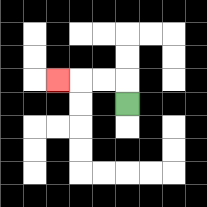{'start': '[5, 4]', 'end': '[2, 3]', 'path_directions': 'U,L,L,L', 'path_coordinates': '[[5, 4], [5, 3], [4, 3], [3, 3], [2, 3]]'}